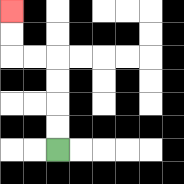{'start': '[2, 6]', 'end': '[0, 0]', 'path_directions': 'U,U,U,U,L,L,U,U', 'path_coordinates': '[[2, 6], [2, 5], [2, 4], [2, 3], [2, 2], [1, 2], [0, 2], [0, 1], [0, 0]]'}